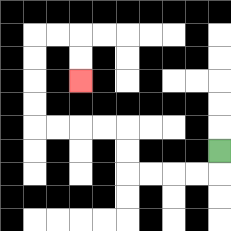{'start': '[9, 6]', 'end': '[3, 3]', 'path_directions': 'D,L,L,L,L,U,U,L,L,L,L,U,U,U,U,R,R,D,D', 'path_coordinates': '[[9, 6], [9, 7], [8, 7], [7, 7], [6, 7], [5, 7], [5, 6], [5, 5], [4, 5], [3, 5], [2, 5], [1, 5], [1, 4], [1, 3], [1, 2], [1, 1], [2, 1], [3, 1], [3, 2], [3, 3]]'}